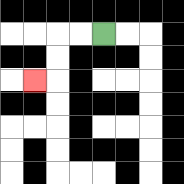{'start': '[4, 1]', 'end': '[1, 3]', 'path_directions': 'L,L,D,D,L', 'path_coordinates': '[[4, 1], [3, 1], [2, 1], [2, 2], [2, 3], [1, 3]]'}